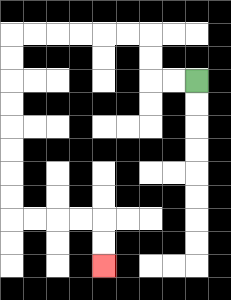{'start': '[8, 3]', 'end': '[4, 11]', 'path_directions': 'L,L,U,U,L,L,L,L,L,L,D,D,D,D,D,D,D,D,R,R,R,R,D,D', 'path_coordinates': '[[8, 3], [7, 3], [6, 3], [6, 2], [6, 1], [5, 1], [4, 1], [3, 1], [2, 1], [1, 1], [0, 1], [0, 2], [0, 3], [0, 4], [0, 5], [0, 6], [0, 7], [0, 8], [0, 9], [1, 9], [2, 9], [3, 9], [4, 9], [4, 10], [4, 11]]'}